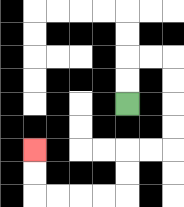{'start': '[5, 4]', 'end': '[1, 6]', 'path_directions': 'U,U,R,R,D,D,D,D,L,L,D,D,L,L,L,L,U,U', 'path_coordinates': '[[5, 4], [5, 3], [5, 2], [6, 2], [7, 2], [7, 3], [7, 4], [7, 5], [7, 6], [6, 6], [5, 6], [5, 7], [5, 8], [4, 8], [3, 8], [2, 8], [1, 8], [1, 7], [1, 6]]'}